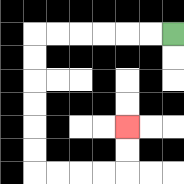{'start': '[7, 1]', 'end': '[5, 5]', 'path_directions': 'L,L,L,L,L,L,D,D,D,D,D,D,R,R,R,R,U,U', 'path_coordinates': '[[7, 1], [6, 1], [5, 1], [4, 1], [3, 1], [2, 1], [1, 1], [1, 2], [1, 3], [1, 4], [1, 5], [1, 6], [1, 7], [2, 7], [3, 7], [4, 7], [5, 7], [5, 6], [5, 5]]'}